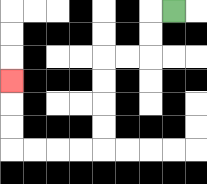{'start': '[7, 0]', 'end': '[0, 3]', 'path_directions': 'L,D,D,L,L,D,D,D,D,L,L,L,L,U,U,U', 'path_coordinates': '[[7, 0], [6, 0], [6, 1], [6, 2], [5, 2], [4, 2], [4, 3], [4, 4], [4, 5], [4, 6], [3, 6], [2, 6], [1, 6], [0, 6], [0, 5], [0, 4], [0, 3]]'}